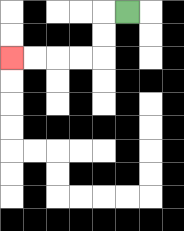{'start': '[5, 0]', 'end': '[0, 2]', 'path_directions': 'L,D,D,L,L,L,L', 'path_coordinates': '[[5, 0], [4, 0], [4, 1], [4, 2], [3, 2], [2, 2], [1, 2], [0, 2]]'}